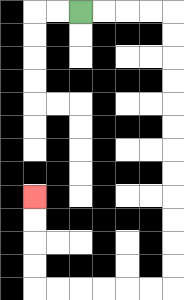{'start': '[3, 0]', 'end': '[1, 8]', 'path_directions': 'R,R,R,R,D,D,D,D,D,D,D,D,D,D,D,D,L,L,L,L,L,L,U,U,U,U', 'path_coordinates': '[[3, 0], [4, 0], [5, 0], [6, 0], [7, 0], [7, 1], [7, 2], [7, 3], [7, 4], [7, 5], [7, 6], [7, 7], [7, 8], [7, 9], [7, 10], [7, 11], [7, 12], [6, 12], [5, 12], [4, 12], [3, 12], [2, 12], [1, 12], [1, 11], [1, 10], [1, 9], [1, 8]]'}